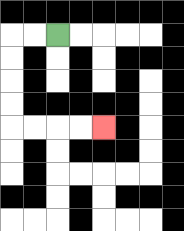{'start': '[2, 1]', 'end': '[4, 5]', 'path_directions': 'L,L,D,D,D,D,R,R,R,R', 'path_coordinates': '[[2, 1], [1, 1], [0, 1], [0, 2], [0, 3], [0, 4], [0, 5], [1, 5], [2, 5], [3, 5], [4, 5]]'}